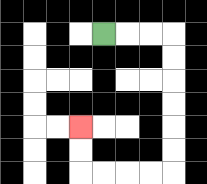{'start': '[4, 1]', 'end': '[3, 5]', 'path_directions': 'R,R,R,D,D,D,D,D,D,L,L,L,L,U,U', 'path_coordinates': '[[4, 1], [5, 1], [6, 1], [7, 1], [7, 2], [7, 3], [7, 4], [7, 5], [7, 6], [7, 7], [6, 7], [5, 7], [4, 7], [3, 7], [3, 6], [3, 5]]'}